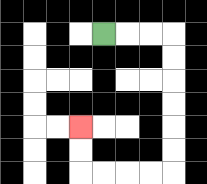{'start': '[4, 1]', 'end': '[3, 5]', 'path_directions': 'R,R,R,D,D,D,D,D,D,L,L,L,L,U,U', 'path_coordinates': '[[4, 1], [5, 1], [6, 1], [7, 1], [7, 2], [7, 3], [7, 4], [7, 5], [7, 6], [7, 7], [6, 7], [5, 7], [4, 7], [3, 7], [3, 6], [3, 5]]'}